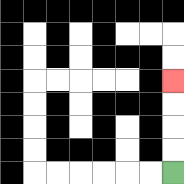{'start': '[7, 7]', 'end': '[7, 3]', 'path_directions': 'U,U,U,U', 'path_coordinates': '[[7, 7], [7, 6], [7, 5], [7, 4], [7, 3]]'}